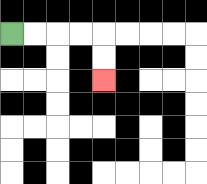{'start': '[0, 1]', 'end': '[4, 3]', 'path_directions': 'R,R,R,R,D,D', 'path_coordinates': '[[0, 1], [1, 1], [2, 1], [3, 1], [4, 1], [4, 2], [4, 3]]'}